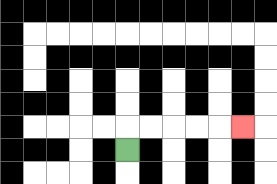{'start': '[5, 6]', 'end': '[10, 5]', 'path_directions': 'U,R,R,R,R,R', 'path_coordinates': '[[5, 6], [5, 5], [6, 5], [7, 5], [8, 5], [9, 5], [10, 5]]'}